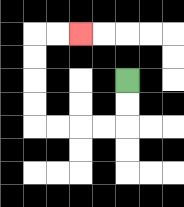{'start': '[5, 3]', 'end': '[3, 1]', 'path_directions': 'D,D,L,L,L,L,U,U,U,U,R,R', 'path_coordinates': '[[5, 3], [5, 4], [5, 5], [4, 5], [3, 5], [2, 5], [1, 5], [1, 4], [1, 3], [1, 2], [1, 1], [2, 1], [3, 1]]'}